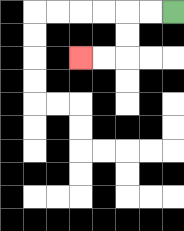{'start': '[7, 0]', 'end': '[3, 2]', 'path_directions': 'L,L,D,D,L,L', 'path_coordinates': '[[7, 0], [6, 0], [5, 0], [5, 1], [5, 2], [4, 2], [3, 2]]'}